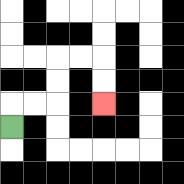{'start': '[0, 5]', 'end': '[4, 4]', 'path_directions': 'U,R,R,U,U,R,R,D,D', 'path_coordinates': '[[0, 5], [0, 4], [1, 4], [2, 4], [2, 3], [2, 2], [3, 2], [4, 2], [4, 3], [4, 4]]'}